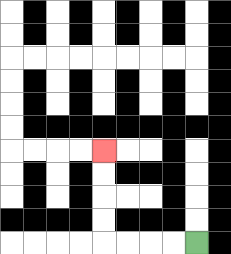{'start': '[8, 10]', 'end': '[4, 6]', 'path_directions': 'L,L,L,L,U,U,U,U', 'path_coordinates': '[[8, 10], [7, 10], [6, 10], [5, 10], [4, 10], [4, 9], [4, 8], [4, 7], [4, 6]]'}